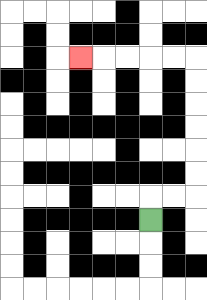{'start': '[6, 9]', 'end': '[3, 2]', 'path_directions': 'U,R,R,U,U,U,U,U,U,L,L,L,L,L', 'path_coordinates': '[[6, 9], [6, 8], [7, 8], [8, 8], [8, 7], [8, 6], [8, 5], [8, 4], [8, 3], [8, 2], [7, 2], [6, 2], [5, 2], [4, 2], [3, 2]]'}